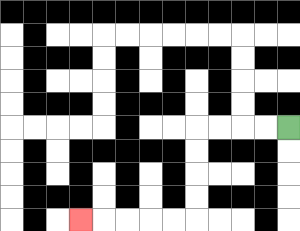{'start': '[12, 5]', 'end': '[3, 9]', 'path_directions': 'L,L,L,L,D,D,D,D,L,L,L,L,L', 'path_coordinates': '[[12, 5], [11, 5], [10, 5], [9, 5], [8, 5], [8, 6], [8, 7], [8, 8], [8, 9], [7, 9], [6, 9], [5, 9], [4, 9], [3, 9]]'}